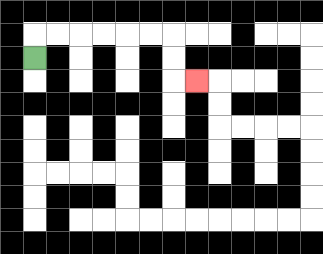{'start': '[1, 2]', 'end': '[8, 3]', 'path_directions': 'U,R,R,R,R,R,R,D,D,R', 'path_coordinates': '[[1, 2], [1, 1], [2, 1], [3, 1], [4, 1], [5, 1], [6, 1], [7, 1], [7, 2], [7, 3], [8, 3]]'}